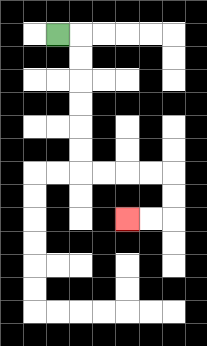{'start': '[2, 1]', 'end': '[5, 9]', 'path_directions': 'R,D,D,D,D,D,D,R,R,R,R,D,D,L,L', 'path_coordinates': '[[2, 1], [3, 1], [3, 2], [3, 3], [3, 4], [3, 5], [3, 6], [3, 7], [4, 7], [5, 7], [6, 7], [7, 7], [7, 8], [7, 9], [6, 9], [5, 9]]'}